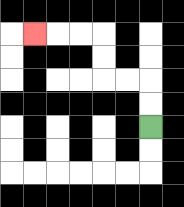{'start': '[6, 5]', 'end': '[1, 1]', 'path_directions': 'U,U,L,L,U,U,L,L,L', 'path_coordinates': '[[6, 5], [6, 4], [6, 3], [5, 3], [4, 3], [4, 2], [4, 1], [3, 1], [2, 1], [1, 1]]'}